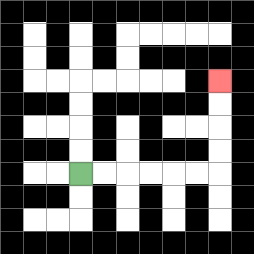{'start': '[3, 7]', 'end': '[9, 3]', 'path_directions': 'R,R,R,R,R,R,U,U,U,U', 'path_coordinates': '[[3, 7], [4, 7], [5, 7], [6, 7], [7, 7], [8, 7], [9, 7], [9, 6], [9, 5], [9, 4], [9, 3]]'}